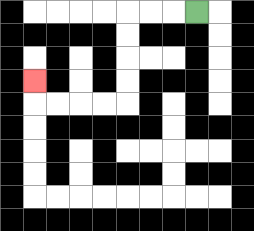{'start': '[8, 0]', 'end': '[1, 3]', 'path_directions': 'L,L,L,D,D,D,D,L,L,L,L,U', 'path_coordinates': '[[8, 0], [7, 0], [6, 0], [5, 0], [5, 1], [5, 2], [5, 3], [5, 4], [4, 4], [3, 4], [2, 4], [1, 4], [1, 3]]'}